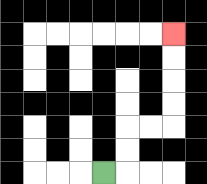{'start': '[4, 7]', 'end': '[7, 1]', 'path_directions': 'R,U,U,R,R,U,U,U,U', 'path_coordinates': '[[4, 7], [5, 7], [5, 6], [5, 5], [6, 5], [7, 5], [7, 4], [7, 3], [7, 2], [7, 1]]'}